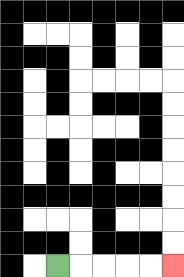{'start': '[2, 11]', 'end': '[7, 11]', 'path_directions': 'R,R,R,R,R', 'path_coordinates': '[[2, 11], [3, 11], [4, 11], [5, 11], [6, 11], [7, 11]]'}